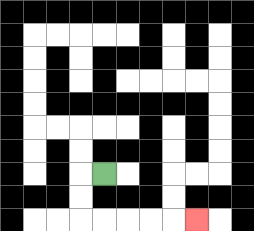{'start': '[4, 7]', 'end': '[8, 9]', 'path_directions': 'L,D,D,R,R,R,R,R', 'path_coordinates': '[[4, 7], [3, 7], [3, 8], [3, 9], [4, 9], [5, 9], [6, 9], [7, 9], [8, 9]]'}